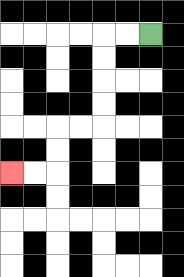{'start': '[6, 1]', 'end': '[0, 7]', 'path_directions': 'L,L,D,D,D,D,L,L,D,D,L,L', 'path_coordinates': '[[6, 1], [5, 1], [4, 1], [4, 2], [4, 3], [4, 4], [4, 5], [3, 5], [2, 5], [2, 6], [2, 7], [1, 7], [0, 7]]'}